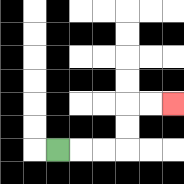{'start': '[2, 6]', 'end': '[7, 4]', 'path_directions': 'R,R,R,U,U,R,R', 'path_coordinates': '[[2, 6], [3, 6], [4, 6], [5, 6], [5, 5], [5, 4], [6, 4], [7, 4]]'}